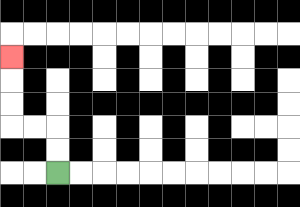{'start': '[2, 7]', 'end': '[0, 2]', 'path_directions': 'U,U,L,L,U,U,U', 'path_coordinates': '[[2, 7], [2, 6], [2, 5], [1, 5], [0, 5], [0, 4], [0, 3], [0, 2]]'}